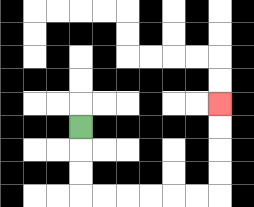{'start': '[3, 5]', 'end': '[9, 4]', 'path_directions': 'D,D,D,R,R,R,R,R,R,U,U,U,U', 'path_coordinates': '[[3, 5], [3, 6], [3, 7], [3, 8], [4, 8], [5, 8], [6, 8], [7, 8], [8, 8], [9, 8], [9, 7], [9, 6], [9, 5], [9, 4]]'}